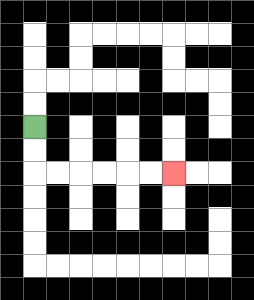{'start': '[1, 5]', 'end': '[7, 7]', 'path_directions': 'D,D,R,R,R,R,R,R', 'path_coordinates': '[[1, 5], [1, 6], [1, 7], [2, 7], [3, 7], [4, 7], [5, 7], [6, 7], [7, 7]]'}